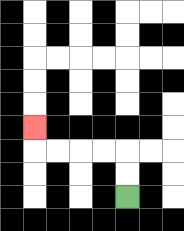{'start': '[5, 8]', 'end': '[1, 5]', 'path_directions': 'U,U,L,L,L,L,U', 'path_coordinates': '[[5, 8], [5, 7], [5, 6], [4, 6], [3, 6], [2, 6], [1, 6], [1, 5]]'}